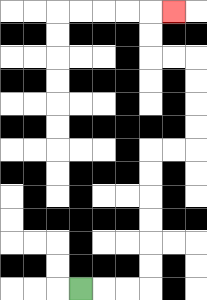{'start': '[3, 12]', 'end': '[7, 0]', 'path_directions': 'R,R,R,U,U,U,U,U,U,R,R,U,U,U,U,L,L,U,U,R', 'path_coordinates': '[[3, 12], [4, 12], [5, 12], [6, 12], [6, 11], [6, 10], [6, 9], [6, 8], [6, 7], [6, 6], [7, 6], [8, 6], [8, 5], [8, 4], [8, 3], [8, 2], [7, 2], [6, 2], [6, 1], [6, 0], [7, 0]]'}